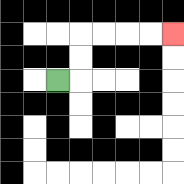{'start': '[2, 3]', 'end': '[7, 1]', 'path_directions': 'R,U,U,R,R,R,R', 'path_coordinates': '[[2, 3], [3, 3], [3, 2], [3, 1], [4, 1], [5, 1], [6, 1], [7, 1]]'}